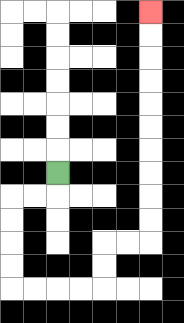{'start': '[2, 7]', 'end': '[6, 0]', 'path_directions': 'D,L,L,D,D,D,D,R,R,R,R,U,U,R,R,U,U,U,U,U,U,U,U,U,U', 'path_coordinates': '[[2, 7], [2, 8], [1, 8], [0, 8], [0, 9], [0, 10], [0, 11], [0, 12], [1, 12], [2, 12], [3, 12], [4, 12], [4, 11], [4, 10], [5, 10], [6, 10], [6, 9], [6, 8], [6, 7], [6, 6], [6, 5], [6, 4], [6, 3], [6, 2], [6, 1], [6, 0]]'}